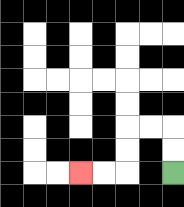{'start': '[7, 7]', 'end': '[3, 7]', 'path_directions': 'U,U,L,L,D,D,L,L', 'path_coordinates': '[[7, 7], [7, 6], [7, 5], [6, 5], [5, 5], [5, 6], [5, 7], [4, 7], [3, 7]]'}